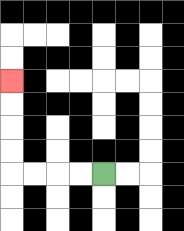{'start': '[4, 7]', 'end': '[0, 3]', 'path_directions': 'L,L,L,L,U,U,U,U', 'path_coordinates': '[[4, 7], [3, 7], [2, 7], [1, 7], [0, 7], [0, 6], [0, 5], [0, 4], [0, 3]]'}